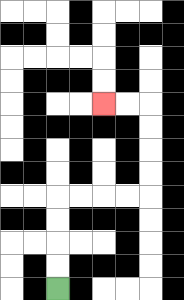{'start': '[2, 12]', 'end': '[4, 4]', 'path_directions': 'U,U,U,U,R,R,R,R,U,U,U,U,L,L', 'path_coordinates': '[[2, 12], [2, 11], [2, 10], [2, 9], [2, 8], [3, 8], [4, 8], [5, 8], [6, 8], [6, 7], [6, 6], [6, 5], [6, 4], [5, 4], [4, 4]]'}